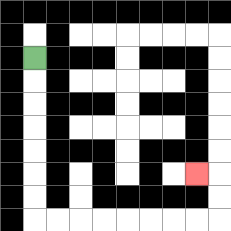{'start': '[1, 2]', 'end': '[8, 7]', 'path_directions': 'D,D,D,D,D,D,D,R,R,R,R,R,R,R,R,U,U,L', 'path_coordinates': '[[1, 2], [1, 3], [1, 4], [1, 5], [1, 6], [1, 7], [1, 8], [1, 9], [2, 9], [3, 9], [4, 9], [5, 9], [6, 9], [7, 9], [8, 9], [9, 9], [9, 8], [9, 7], [8, 7]]'}